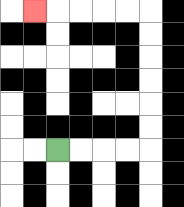{'start': '[2, 6]', 'end': '[1, 0]', 'path_directions': 'R,R,R,R,U,U,U,U,U,U,L,L,L,L,L', 'path_coordinates': '[[2, 6], [3, 6], [4, 6], [5, 6], [6, 6], [6, 5], [6, 4], [6, 3], [6, 2], [6, 1], [6, 0], [5, 0], [4, 0], [3, 0], [2, 0], [1, 0]]'}